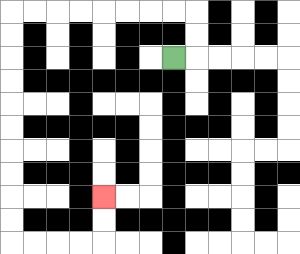{'start': '[7, 2]', 'end': '[4, 8]', 'path_directions': 'R,U,U,L,L,L,L,L,L,L,L,D,D,D,D,D,D,D,D,D,D,R,R,R,R,U,U', 'path_coordinates': '[[7, 2], [8, 2], [8, 1], [8, 0], [7, 0], [6, 0], [5, 0], [4, 0], [3, 0], [2, 0], [1, 0], [0, 0], [0, 1], [0, 2], [0, 3], [0, 4], [0, 5], [0, 6], [0, 7], [0, 8], [0, 9], [0, 10], [1, 10], [2, 10], [3, 10], [4, 10], [4, 9], [4, 8]]'}